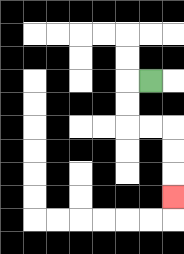{'start': '[6, 3]', 'end': '[7, 8]', 'path_directions': 'L,D,D,R,R,D,D,D', 'path_coordinates': '[[6, 3], [5, 3], [5, 4], [5, 5], [6, 5], [7, 5], [7, 6], [7, 7], [7, 8]]'}